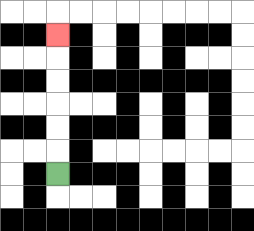{'start': '[2, 7]', 'end': '[2, 1]', 'path_directions': 'U,U,U,U,U,U', 'path_coordinates': '[[2, 7], [2, 6], [2, 5], [2, 4], [2, 3], [2, 2], [2, 1]]'}